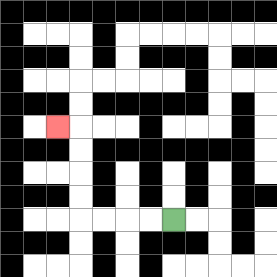{'start': '[7, 9]', 'end': '[2, 5]', 'path_directions': 'L,L,L,L,U,U,U,U,L', 'path_coordinates': '[[7, 9], [6, 9], [5, 9], [4, 9], [3, 9], [3, 8], [3, 7], [3, 6], [3, 5], [2, 5]]'}